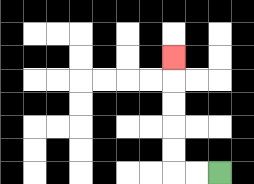{'start': '[9, 7]', 'end': '[7, 2]', 'path_directions': 'L,L,U,U,U,U,U', 'path_coordinates': '[[9, 7], [8, 7], [7, 7], [7, 6], [7, 5], [7, 4], [7, 3], [7, 2]]'}